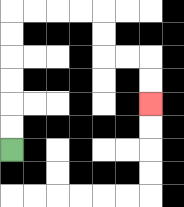{'start': '[0, 6]', 'end': '[6, 4]', 'path_directions': 'U,U,U,U,U,U,R,R,R,R,D,D,R,R,D,D', 'path_coordinates': '[[0, 6], [0, 5], [0, 4], [0, 3], [0, 2], [0, 1], [0, 0], [1, 0], [2, 0], [3, 0], [4, 0], [4, 1], [4, 2], [5, 2], [6, 2], [6, 3], [6, 4]]'}